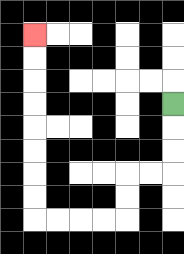{'start': '[7, 4]', 'end': '[1, 1]', 'path_directions': 'D,D,D,L,L,D,D,L,L,L,L,U,U,U,U,U,U,U,U', 'path_coordinates': '[[7, 4], [7, 5], [7, 6], [7, 7], [6, 7], [5, 7], [5, 8], [5, 9], [4, 9], [3, 9], [2, 9], [1, 9], [1, 8], [1, 7], [1, 6], [1, 5], [1, 4], [1, 3], [1, 2], [1, 1]]'}